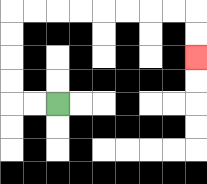{'start': '[2, 4]', 'end': '[8, 2]', 'path_directions': 'L,L,U,U,U,U,R,R,R,R,R,R,R,R,D,D', 'path_coordinates': '[[2, 4], [1, 4], [0, 4], [0, 3], [0, 2], [0, 1], [0, 0], [1, 0], [2, 0], [3, 0], [4, 0], [5, 0], [6, 0], [7, 0], [8, 0], [8, 1], [8, 2]]'}